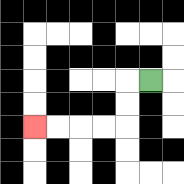{'start': '[6, 3]', 'end': '[1, 5]', 'path_directions': 'L,D,D,L,L,L,L', 'path_coordinates': '[[6, 3], [5, 3], [5, 4], [5, 5], [4, 5], [3, 5], [2, 5], [1, 5]]'}